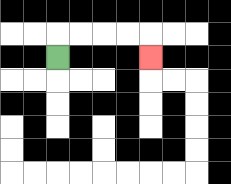{'start': '[2, 2]', 'end': '[6, 2]', 'path_directions': 'U,R,R,R,R,D', 'path_coordinates': '[[2, 2], [2, 1], [3, 1], [4, 1], [5, 1], [6, 1], [6, 2]]'}